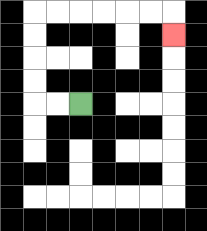{'start': '[3, 4]', 'end': '[7, 1]', 'path_directions': 'L,L,U,U,U,U,R,R,R,R,R,R,D', 'path_coordinates': '[[3, 4], [2, 4], [1, 4], [1, 3], [1, 2], [1, 1], [1, 0], [2, 0], [3, 0], [4, 0], [5, 0], [6, 0], [7, 0], [7, 1]]'}